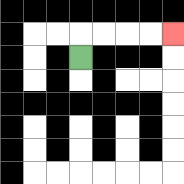{'start': '[3, 2]', 'end': '[7, 1]', 'path_directions': 'U,R,R,R,R', 'path_coordinates': '[[3, 2], [3, 1], [4, 1], [5, 1], [6, 1], [7, 1]]'}